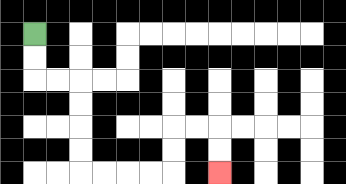{'start': '[1, 1]', 'end': '[9, 7]', 'path_directions': 'D,D,R,R,D,D,D,D,R,R,R,R,U,U,R,R,D,D', 'path_coordinates': '[[1, 1], [1, 2], [1, 3], [2, 3], [3, 3], [3, 4], [3, 5], [3, 6], [3, 7], [4, 7], [5, 7], [6, 7], [7, 7], [7, 6], [7, 5], [8, 5], [9, 5], [9, 6], [9, 7]]'}